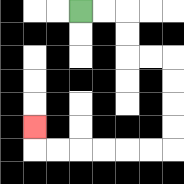{'start': '[3, 0]', 'end': '[1, 5]', 'path_directions': 'R,R,D,D,R,R,D,D,D,D,L,L,L,L,L,L,U', 'path_coordinates': '[[3, 0], [4, 0], [5, 0], [5, 1], [5, 2], [6, 2], [7, 2], [7, 3], [7, 4], [7, 5], [7, 6], [6, 6], [5, 6], [4, 6], [3, 6], [2, 6], [1, 6], [1, 5]]'}